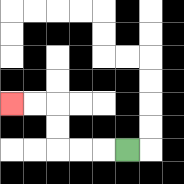{'start': '[5, 6]', 'end': '[0, 4]', 'path_directions': 'L,L,L,U,U,L,L', 'path_coordinates': '[[5, 6], [4, 6], [3, 6], [2, 6], [2, 5], [2, 4], [1, 4], [0, 4]]'}